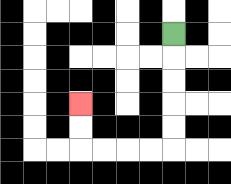{'start': '[7, 1]', 'end': '[3, 4]', 'path_directions': 'D,D,D,D,D,L,L,L,L,U,U', 'path_coordinates': '[[7, 1], [7, 2], [7, 3], [7, 4], [7, 5], [7, 6], [6, 6], [5, 6], [4, 6], [3, 6], [3, 5], [3, 4]]'}